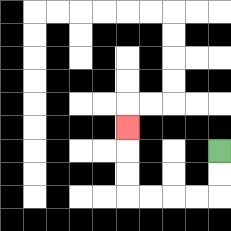{'start': '[9, 6]', 'end': '[5, 5]', 'path_directions': 'D,D,L,L,L,L,U,U,U', 'path_coordinates': '[[9, 6], [9, 7], [9, 8], [8, 8], [7, 8], [6, 8], [5, 8], [5, 7], [5, 6], [5, 5]]'}